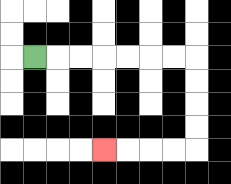{'start': '[1, 2]', 'end': '[4, 6]', 'path_directions': 'R,R,R,R,R,R,R,D,D,D,D,L,L,L,L', 'path_coordinates': '[[1, 2], [2, 2], [3, 2], [4, 2], [5, 2], [6, 2], [7, 2], [8, 2], [8, 3], [8, 4], [8, 5], [8, 6], [7, 6], [6, 6], [5, 6], [4, 6]]'}